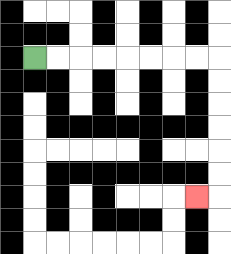{'start': '[1, 2]', 'end': '[8, 8]', 'path_directions': 'R,R,R,R,R,R,R,R,D,D,D,D,D,D,L', 'path_coordinates': '[[1, 2], [2, 2], [3, 2], [4, 2], [5, 2], [6, 2], [7, 2], [8, 2], [9, 2], [9, 3], [9, 4], [9, 5], [9, 6], [9, 7], [9, 8], [8, 8]]'}